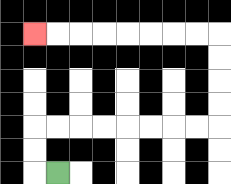{'start': '[2, 7]', 'end': '[1, 1]', 'path_directions': 'L,U,U,R,R,R,R,R,R,R,R,U,U,U,U,L,L,L,L,L,L,L,L', 'path_coordinates': '[[2, 7], [1, 7], [1, 6], [1, 5], [2, 5], [3, 5], [4, 5], [5, 5], [6, 5], [7, 5], [8, 5], [9, 5], [9, 4], [9, 3], [9, 2], [9, 1], [8, 1], [7, 1], [6, 1], [5, 1], [4, 1], [3, 1], [2, 1], [1, 1]]'}